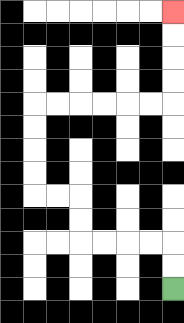{'start': '[7, 12]', 'end': '[7, 0]', 'path_directions': 'U,U,L,L,L,L,U,U,L,L,U,U,U,U,R,R,R,R,R,R,U,U,U,U', 'path_coordinates': '[[7, 12], [7, 11], [7, 10], [6, 10], [5, 10], [4, 10], [3, 10], [3, 9], [3, 8], [2, 8], [1, 8], [1, 7], [1, 6], [1, 5], [1, 4], [2, 4], [3, 4], [4, 4], [5, 4], [6, 4], [7, 4], [7, 3], [7, 2], [7, 1], [7, 0]]'}